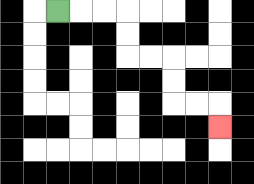{'start': '[2, 0]', 'end': '[9, 5]', 'path_directions': 'R,R,R,D,D,R,R,D,D,R,R,D', 'path_coordinates': '[[2, 0], [3, 0], [4, 0], [5, 0], [5, 1], [5, 2], [6, 2], [7, 2], [7, 3], [7, 4], [8, 4], [9, 4], [9, 5]]'}